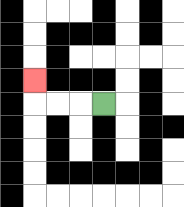{'start': '[4, 4]', 'end': '[1, 3]', 'path_directions': 'L,L,L,U', 'path_coordinates': '[[4, 4], [3, 4], [2, 4], [1, 4], [1, 3]]'}